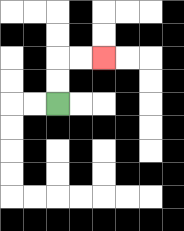{'start': '[2, 4]', 'end': '[4, 2]', 'path_directions': 'U,U,R,R', 'path_coordinates': '[[2, 4], [2, 3], [2, 2], [3, 2], [4, 2]]'}